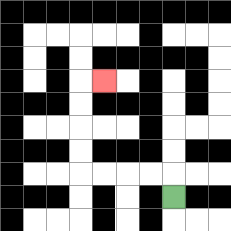{'start': '[7, 8]', 'end': '[4, 3]', 'path_directions': 'U,L,L,L,L,U,U,U,U,R', 'path_coordinates': '[[7, 8], [7, 7], [6, 7], [5, 7], [4, 7], [3, 7], [3, 6], [3, 5], [3, 4], [3, 3], [4, 3]]'}